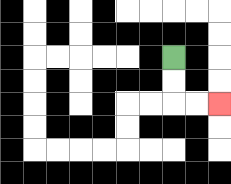{'start': '[7, 2]', 'end': '[9, 4]', 'path_directions': 'D,D,R,R', 'path_coordinates': '[[7, 2], [7, 3], [7, 4], [8, 4], [9, 4]]'}